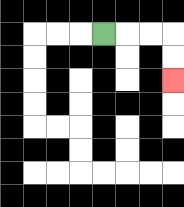{'start': '[4, 1]', 'end': '[7, 3]', 'path_directions': 'R,R,R,D,D', 'path_coordinates': '[[4, 1], [5, 1], [6, 1], [7, 1], [7, 2], [7, 3]]'}